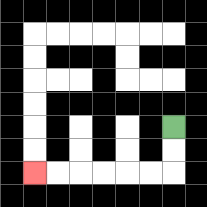{'start': '[7, 5]', 'end': '[1, 7]', 'path_directions': 'D,D,L,L,L,L,L,L', 'path_coordinates': '[[7, 5], [7, 6], [7, 7], [6, 7], [5, 7], [4, 7], [3, 7], [2, 7], [1, 7]]'}